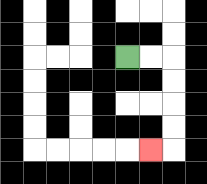{'start': '[5, 2]', 'end': '[6, 6]', 'path_directions': 'R,R,D,D,D,D,L', 'path_coordinates': '[[5, 2], [6, 2], [7, 2], [7, 3], [7, 4], [7, 5], [7, 6], [6, 6]]'}